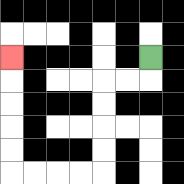{'start': '[6, 2]', 'end': '[0, 2]', 'path_directions': 'D,L,L,D,D,D,D,L,L,L,L,U,U,U,U,U', 'path_coordinates': '[[6, 2], [6, 3], [5, 3], [4, 3], [4, 4], [4, 5], [4, 6], [4, 7], [3, 7], [2, 7], [1, 7], [0, 7], [0, 6], [0, 5], [0, 4], [0, 3], [0, 2]]'}